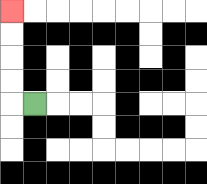{'start': '[1, 4]', 'end': '[0, 0]', 'path_directions': 'L,U,U,U,U', 'path_coordinates': '[[1, 4], [0, 4], [0, 3], [0, 2], [0, 1], [0, 0]]'}